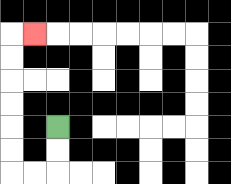{'start': '[2, 5]', 'end': '[1, 1]', 'path_directions': 'D,D,L,L,U,U,U,U,U,U,R', 'path_coordinates': '[[2, 5], [2, 6], [2, 7], [1, 7], [0, 7], [0, 6], [0, 5], [0, 4], [0, 3], [0, 2], [0, 1], [1, 1]]'}